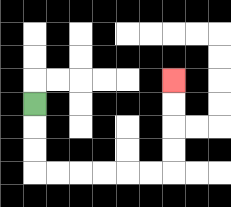{'start': '[1, 4]', 'end': '[7, 3]', 'path_directions': 'D,D,D,R,R,R,R,R,R,U,U,U,U', 'path_coordinates': '[[1, 4], [1, 5], [1, 6], [1, 7], [2, 7], [3, 7], [4, 7], [5, 7], [6, 7], [7, 7], [7, 6], [7, 5], [7, 4], [7, 3]]'}